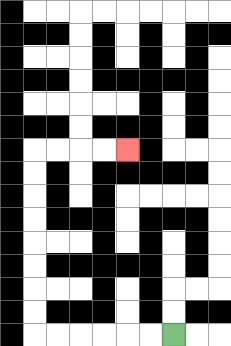{'start': '[7, 14]', 'end': '[5, 6]', 'path_directions': 'L,L,L,L,L,L,U,U,U,U,U,U,U,U,R,R,R,R', 'path_coordinates': '[[7, 14], [6, 14], [5, 14], [4, 14], [3, 14], [2, 14], [1, 14], [1, 13], [1, 12], [1, 11], [1, 10], [1, 9], [1, 8], [1, 7], [1, 6], [2, 6], [3, 6], [4, 6], [5, 6]]'}